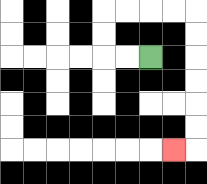{'start': '[6, 2]', 'end': '[7, 6]', 'path_directions': 'L,L,U,U,R,R,R,R,D,D,D,D,D,D,L', 'path_coordinates': '[[6, 2], [5, 2], [4, 2], [4, 1], [4, 0], [5, 0], [6, 0], [7, 0], [8, 0], [8, 1], [8, 2], [8, 3], [8, 4], [8, 5], [8, 6], [7, 6]]'}